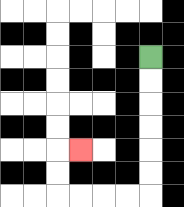{'start': '[6, 2]', 'end': '[3, 6]', 'path_directions': 'D,D,D,D,D,D,L,L,L,L,U,U,R', 'path_coordinates': '[[6, 2], [6, 3], [6, 4], [6, 5], [6, 6], [6, 7], [6, 8], [5, 8], [4, 8], [3, 8], [2, 8], [2, 7], [2, 6], [3, 6]]'}